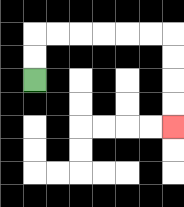{'start': '[1, 3]', 'end': '[7, 5]', 'path_directions': 'U,U,R,R,R,R,R,R,D,D,D,D', 'path_coordinates': '[[1, 3], [1, 2], [1, 1], [2, 1], [3, 1], [4, 1], [5, 1], [6, 1], [7, 1], [7, 2], [7, 3], [7, 4], [7, 5]]'}